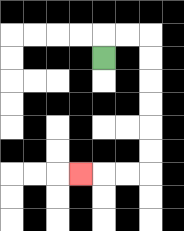{'start': '[4, 2]', 'end': '[3, 7]', 'path_directions': 'U,R,R,D,D,D,D,D,D,L,L,L', 'path_coordinates': '[[4, 2], [4, 1], [5, 1], [6, 1], [6, 2], [6, 3], [6, 4], [6, 5], [6, 6], [6, 7], [5, 7], [4, 7], [3, 7]]'}